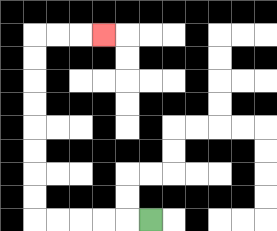{'start': '[6, 9]', 'end': '[4, 1]', 'path_directions': 'L,L,L,L,L,U,U,U,U,U,U,U,U,R,R,R', 'path_coordinates': '[[6, 9], [5, 9], [4, 9], [3, 9], [2, 9], [1, 9], [1, 8], [1, 7], [1, 6], [1, 5], [1, 4], [1, 3], [1, 2], [1, 1], [2, 1], [3, 1], [4, 1]]'}